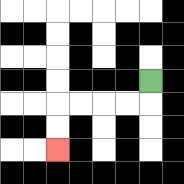{'start': '[6, 3]', 'end': '[2, 6]', 'path_directions': 'D,L,L,L,L,D,D', 'path_coordinates': '[[6, 3], [6, 4], [5, 4], [4, 4], [3, 4], [2, 4], [2, 5], [2, 6]]'}